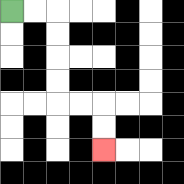{'start': '[0, 0]', 'end': '[4, 6]', 'path_directions': 'R,R,D,D,D,D,R,R,D,D', 'path_coordinates': '[[0, 0], [1, 0], [2, 0], [2, 1], [2, 2], [2, 3], [2, 4], [3, 4], [4, 4], [4, 5], [4, 6]]'}